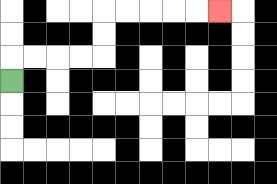{'start': '[0, 3]', 'end': '[9, 0]', 'path_directions': 'U,R,R,R,R,U,U,R,R,R,R,R', 'path_coordinates': '[[0, 3], [0, 2], [1, 2], [2, 2], [3, 2], [4, 2], [4, 1], [4, 0], [5, 0], [6, 0], [7, 0], [8, 0], [9, 0]]'}